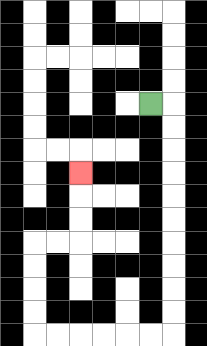{'start': '[6, 4]', 'end': '[3, 7]', 'path_directions': 'R,D,D,D,D,D,D,D,D,D,D,L,L,L,L,L,L,U,U,U,U,R,R,U,U,U', 'path_coordinates': '[[6, 4], [7, 4], [7, 5], [7, 6], [7, 7], [7, 8], [7, 9], [7, 10], [7, 11], [7, 12], [7, 13], [7, 14], [6, 14], [5, 14], [4, 14], [3, 14], [2, 14], [1, 14], [1, 13], [1, 12], [1, 11], [1, 10], [2, 10], [3, 10], [3, 9], [3, 8], [3, 7]]'}